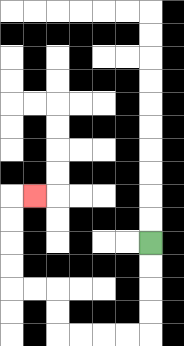{'start': '[6, 10]', 'end': '[1, 8]', 'path_directions': 'D,D,D,D,L,L,L,L,U,U,L,L,U,U,U,U,R', 'path_coordinates': '[[6, 10], [6, 11], [6, 12], [6, 13], [6, 14], [5, 14], [4, 14], [3, 14], [2, 14], [2, 13], [2, 12], [1, 12], [0, 12], [0, 11], [0, 10], [0, 9], [0, 8], [1, 8]]'}